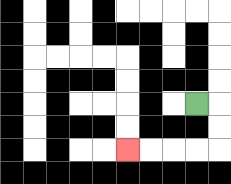{'start': '[8, 4]', 'end': '[5, 6]', 'path_directions': 'R,D,D,L,L,L,L', 'path_coordinates': '[[8, 4], [9, 4], [9, 5], [9, 6], [8, 6], [7, 6], [6, 6], [5, 6]]'}